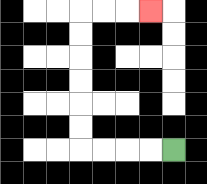{'start': '[7, 6]', 'end': '[6, 0]', 'path_directions': 'L,L,L,L,U,U,U,U,U,U,R,R,R', 'path_coordinates': '[[7, 6], [6, 6], [5, 6], [4, 6], [3, 6], [3, 5], [3, 4], [3, 3], [3, 2], [3, 1], [3, 0], [4, 0], [5, 0], [6, 0]]'}